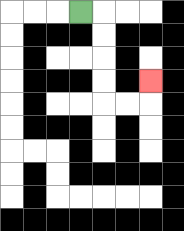{'start': '[3, 0]', 'end': '[6, 3]', 'path_directions': 'R,D,D,D,D,R,R,U', 'path_coordinates': '[[3, 0], [4, 0], [4, 1], [4, 2], [4, 3], [4, 4], [5, 4], [6, 4], [6, 3]]'}